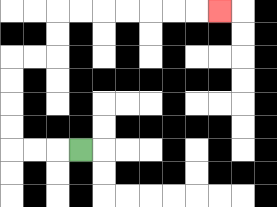{'start': '[3, 6]', 'end': '[9, 0]', 'path_directions': 'L,L,L,U,U,U,U,R,R,U,U,R,R,R,R,R,R,R', 'path_coordinates': '[[3, 6], [2, 6], [1, 6], [0, 6], [0, 5], [0, 4], [0, 3], [0, 2], [1, 2], [2, 2], [2, 1], [2, 0], [3, 0], [4, 0], [5, 0], [6, 0], [7, 0], [8, 0], [9, 0]]'}